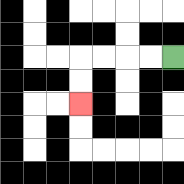{'start': '[7, 2]', 'end': '[3, 4]', 'path_directions': 'L,L,L,L,D,D', 'path_coordinates': '[[7, 2], [6, 2], [5, 2], [4, 2], [3, 2], [3, 3], [3, 4]]'}